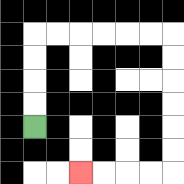{'start': '[1, 5]', 'end': '[3, 7]', 'path_directions': 'U,U,U,U,R,R,R,R,R,R,D,D,D,D,D,D,L,L,L,L', 'path_coordinates': '[[1, 5], [1, 4], [1, 3], [1, 2], [1, 1], [2, 1], [3, 1], [4, 1], [5, 1], [6, 1], [7, 1], [7, 2], [7, 3], [7, 4], [7, 5], [7, 6], [7, 7], [6, 7], [5, 7], [4, 7], [3, 7]]'}